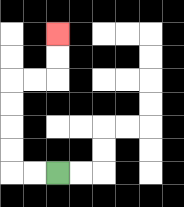{'start': '[2, 7]', 'end': '[2, 1]', 'path_directions': 'L,L,U,U,U,U,R,R,U,U', 'path_coordinates': '[[2, 7], [1, 7], [0, 7], [0, 6], [0, 5], [0, 4], [0, 3], [1, 3], [2, 3], [2, 2], [2, 1]]'}